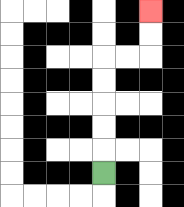{'start': '[4, 7]', 'end': '[6, 0]', 'path_directions': 'U,U,U,U,U,R,R,U,U', 'path_coordinates': '[[4, 7], [4, 6], [4, 5], [4, 4], [4, 3], [4, 2], [5, 2], [6, 2], [6, 1], [6, 0]]'}